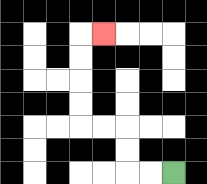{'start': '[7, 7]', 'end': '[4, 1]', 'path_directions': 'L,L,U,U,L,L,U,U,U,U,R', 'path_coordinates': '[[7, 7], [6, 7], [5, 7], [5, 6], [5, 5], [4, 5], [3, 5], [3, 4], [3, 3], [3, 2], [3, 1], [4, 1]]'}